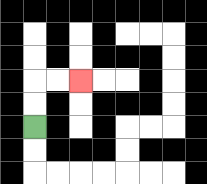{'start': '[1, 5]', 'end': '[3, 3]', 'path_directions': 'U,U,R,R', 'path_coordinates': '[[1, 5], [1, 4], [1, 3], [2, 3], [3, 3]]'}